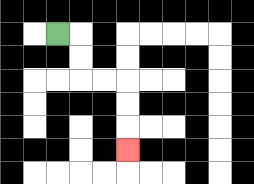{'start': '[2, 1]', 'end': '[5, 6]', 'path_directions': 'R,D,D,R,R,D,D,D', 'path_coordinates': '[[2, 1], [3, 1], [3, 2], [3, 3], [4, 3], [5, 3], [5, 4], [5, 5], [5, 6]]'}